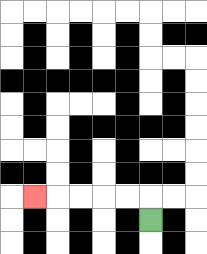{'start': '[6, 9]', 'end': '[1, 8]', 'path_directions': 'U,L,L,L,L,L', 'path_coordinates': '[[6, 9], [6, 8], [5, 8], [4, 8], [3, 8], [2, 8], [1, 8]]'}